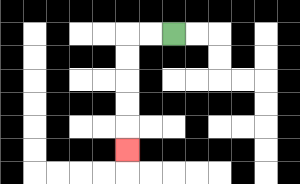{'start': '[7, 1]', 'end': '[5, 6]', 'path_directions': 'L,L,D,D,D,D,D', 'path_coordinates': '[[7, 1], [6, 1], [5, 1], [5, 2], [5, 3], [5, 4], [5, 5], [5, 6]]'}